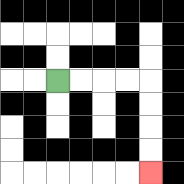{'start': '[2, 3]', 'end': '[6, 7]', 'path_directions': 'R,R,R,R,D,D,D,D', 'path_coordinates': '[[2, 3], [3, 3], [4, 3], [5, 3], [6, 3], [6, 4], [6, 5], [6, 6], [6, 7]]'}